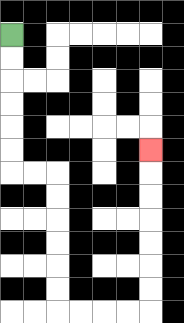{'start': '[0, 1]', 'end': '[6, 6]', 'path_directions': 'D,D,D,D,D,D,R,R,D,D,D,D,D,D,R,R,R,R,U,U,U,U,U,U,U', 'path_coordinates': '[[0, 1], [0, 2], [0, 3], [0, 4], [0, 5], [0, 6], [0, 7], [1, 7], [2, 7], [2, 8], [2, 9], [2, 10], [2, 11], [2, 12], [2, 13], [3, 13], [4, 13], [5, 13], [6, 13], [6, 12], [6, 11], [6, 10], [6, 9], [6, 8], [6, 7], [6, 6]]'}